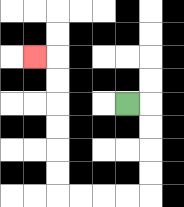{'start': '[5, 4]', 'end': '[1, 2]', 'path_directions': 'R,D,D,D,D,L,L,L,L,U,U,U,U,U,U,L', 'path_coordinates': '[[5, 4], [6, 4], [6, 5], [6, 6], [6, 7], [6, 8], [5, 8], [4, 8], [3, 8], [2, 8], [2, 7], [2, 6], [2, 5], [2, 4], [2, 3], [2, 2], [1, 2]]'}